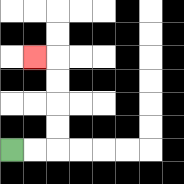{'start': '[0, 6]', 'end': '[1, 2]', 'path_directions': 'R,R,U,U,U,U,L', 'path_coordinates': '[[0, 6], [1, 6], [2, 6], [2, 5], [2, 4], [2, 3], [2, 2], [1, 2]]'}